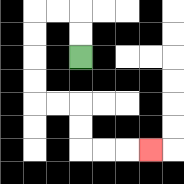{'start': '[3, 2]', 'end': '[6, 6]', 'path_directions': 'U,U,L,L,D,D,D,D,R,R,D,D,R,R,R', 'path_coordinates': '[[3, 2], [3, 1], [3, 0], [2, 0], [1, 0], [1, 1], [1, 2], [1, 3], [1, 4], [2, 4], [3, 4], [3, 5], [3, 6], [4, 6], [5, 6], [6, 6]]'}